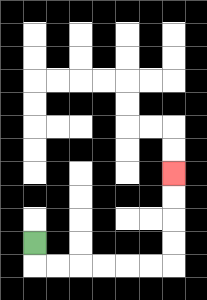{'start': '[1, 10]', 'end': '[7, 7]', 'path_directions': 'D,R,R,R,R,R,R,U,U,U,U', 'path_coordinates': '[[1, 10], [1, 11], [2, 11], [3, 11], [4, 11], [5, 11], [6, 11], [7, 11], [7, 10], [7, 9], [7, 8], [7, 7]]'}